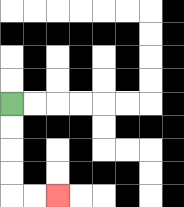{'start': '[0, 4]', 'end': '[2, 8]', 'path_directions': 'D,D,D,D,R,R', 'path_coordinates': '[[0, 4], [0, 5], [0, 6], [0, 7], [0, 8], [1, 8], [2, 8]]'}